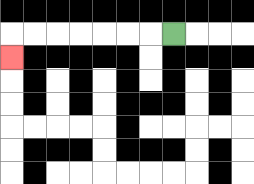{'start': '[7, 1]', 'end': '[0, 2]', 'path_directions': 'L,L,L,L,L,L,L,D', 'path_coordinates': '[[7, 1], [6, 1], [5, 1], [4, 1], [3, 1], [2, 1], [1, 1], [0, 1], [0, 2]]'}